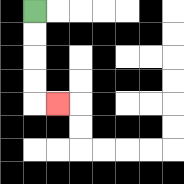{'start': '[1, 0]', 'end': '[2, 4]', 'path_directions': 'D,D,D,D,R', 'path_coordinates': '[[1, 0], [1, 1], [1, 2], [1, 3], [1, 4], [2, 4]]'}